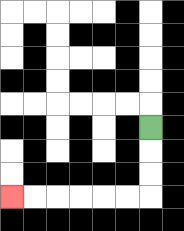{'start': '[6, 5]', 'end': '[0, 8]', 'path_directions': 'D,D,D,L,L,L,L,L,L', 'path_coordinates': '[[6, 5], [6, 6], [6, 7], [6, 8], [5, 8], [4, 8], [3, 8], [2, 8], [1, 8], [0, 8]]'}